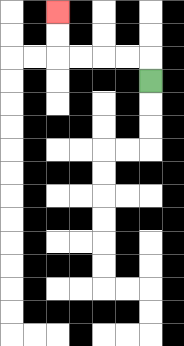{'start': '[6, 3]', 'end': '[2, 0]', 'path_directions': 'U,L,L,L,L,U,U', 'path_coordinates': '[[6, 3], [6, 2], [5, 2], [4, 2], [3, 2], [2, 2], [2, 1], [2, 0]]'}